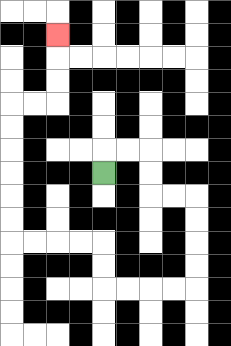{'start': '[4, 7]', 'end': '[2, 1]', 'path_directions': 'U,R,R,D,D,R,R,D,D,D,D,L,L,L,L,U,U,L,L,L,L,U,U,U,U,U,U,R,R,U,U,U', 'path_coordinates': '[[4, 7], [4, 6], [5, 6], [6, 6], [6, 7], [6, 8], [7, 8], [8, 8], [8, 9], [8, 10], [8, 11], [8, 12], [7, 12], [6, 12], [5, 12], [4, 12], [4, 11], [4, 10], [3, 10], [2, 10], [1, 10], [0, 10], [0, 9], [0, 8], [0, 7], [0, 6], [0, 5], [0, 4], [1, 4], [2, 4], [2, 3], [2, 2], [2, 1]]'}